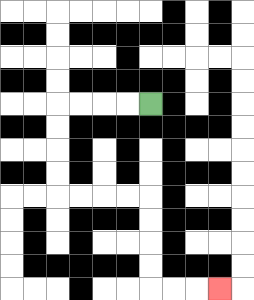{'start': '[6, 4]', 'end': '[9, 12]', 'path_directions': 'L,L,L,L,D,D,D,D,R,R,R,R,D,D,D,D,R,R,R', 'path_coordinates': '[[6, 4], [5, 4], [4, 4], [3, 4], [2, 4], [2, 5], [2, 6], [2, 7], [2, 8], [3, 8], [4, 8], [5, 8], [6, 8], [6, 9], [6, 10], [6, 11], [6, 12], [7, 12], [8, 12], [9, 12]]'}